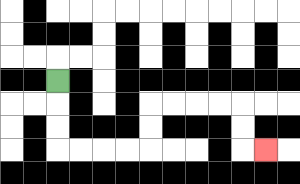{'start': '[2, 3]', 'end': '[11, 6]', 'path_directions': 'D,D,D,R,R,R,R,U,U,R,R,R,R,D,D,R', 'path_coordinates': '[[2, 3], [2, 4], [2, 5], [2, 6], [3, 6], [4, 6], [5, 6], [6, 6], [6, 5], [6, 4], [7, 4], [8, 4], [9, 4], [10, 4], [10, 5], [10, 6], [11, 6]]'}